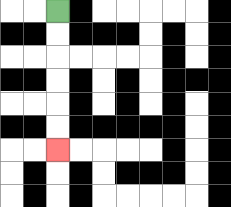{'start': '[2, 0]', 'end': '[2, 6]', 'path_directions': 'D,D,D,D,D,D', 'path_coordinates': '[[2, 0], [2, 1], [2, 2], [2, 3], [2, 4], [2, 5], [2, 6]]'}